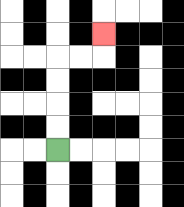{'start': '[2, 6]', 'end': '[4, 1]', 'path_directions': 'U,U,U,U,R,R,U', 'path_coordinates': '[[2, 6], [2, 5], [2, 4], [2, 3], [2, 2], [3, 2], [4, 2], [4, 1]]'}